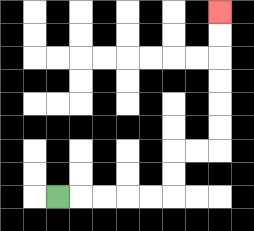{'start': '[2, 8]', 'end': '[9, 0]', 'path_directions': 'R,R,R,R,R,U,U,R,R,U,U,U,U,U,U', 'path_coordinates': '[[2, 8], [3, 8], [4, 8], [5, 8], [6, 8], [7, 8], [7, 7], [7, 6], [8, 6], [9, 6], [9, 5], [9, 4], [9, 3], [9, 2], [9, 1], [9, 0]]'}